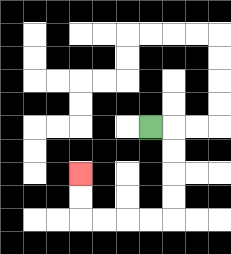{'start': '[6, 5]', 'end': '[3, 7]', 'path_directions': 'R,D,D,D,D,L,L,L,L,U,U', 'path_coordinates': '[[6, 5], [7, 5], [7, 6], [7, 7], [7, 8], [7, 9], [6, 9], [5, 9], [4, 9], [3, 9], [3, 8], [3, 7]]'}